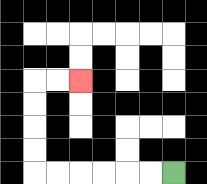{'start': '[7, 7]', 'end': '[3, 3]', 'path_directions': 'L,L,L,L,L,L,U,U,U,U,R,R', 'path_coordinates': '[[7, 7], [6, 7], [5, 7], [4, 7], [3, 7], [2, 7], [1, 7], [1, 6], [1, 5], [1, 4], [1, 3], [2, 3], [3, 3]]'}